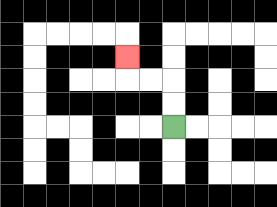{'start': '[7, 5]', 'end': '[5, 2]', 'path_directions': 'U,U,L,L,U', 'path_coordinates': '[[7, 5], [7, 4], [7, 3], [6, 3], [5, 3], [5, 2]]'}